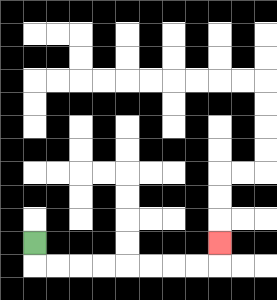{'start': '[1, 10]', 'end': '[9, 10]', 'path_directions': 'D,R,R,R,R,R,R,R,R,U', 'path_coordinates': '[[1, 10], [1, 11], [2, 11], [3, 11], [4, 11], [5, 11], [6, 11], [7, 11], [8, 11], [9, 11], [9, 10]]'}